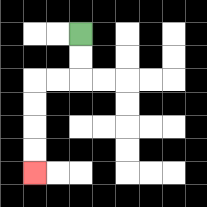{'start': '[3, 1]', 'end': '[1, 7]', 'path_directions': 'D,D,L,L,D,D,D,D', 'path_coordinates': '[[3, 1], [3, 2], [3, 3], [2, 3], [1, 3], [1, 4], [1, 5], [1, 6], [1, 7]]'}